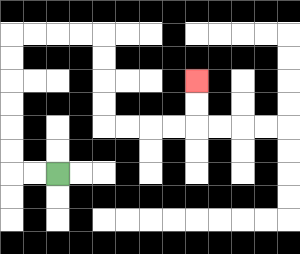{'start': '[2, 7]', 'end': '[8, 3]', 'path_directions': 'L,L,U,U,U,U,U,U,R,R,R,R,D,D,D,D,R,R,R,R,U,U', 'path_coordinates': '[[2, 7], [1, 7], [0, 7], [0, 6], [0, 5], [0, 4], [0, 3], [0, 2], [0, 1], [1, 1], [2, 1], [3, 1], [4, 1], [4, 2], [4, 3], [4, 4], [4, 5], [5, 5], [6, 5], [7, 5], [8, 5], [8, 4], [8, 3]]'}